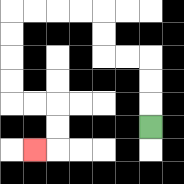{'start': '[6, 5]', 'end': '[1, 6]', 'path_directions': 'U,U,U,L,L,U,U,L,L,L,L,D,D,D,D,R,R,D,D,L', 'path_coordinates': '[[6, 5], [6, 4], [6, 3], [6, 2], [5, 2], [4, 2], [4, 1], [4, 0], [3, 0], [2, 0], [1, 0], [0, 0], [0, 1], [0, 2], [0, 3], [0, 4], [1, 4], [2, 4], [2, 5], [2, 6], [1, 6]]'}